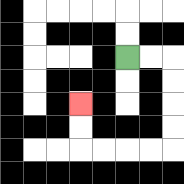{'start': '[5, 2]', 'end': '[3, 4]', 'path_directions': 'R,R,D,D,D,D,L,L,L,L,U,U', 'path_coordinates': '[[5, 2], [6, 2], [7, 2], [7, 3], [7, 4], [7, 5], [7, 6], [6, 6], [5, 6], [4, 6], [3, 6], [3, 5], [3, 4]]'}